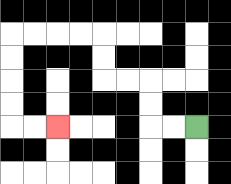{'start': '[8, 5]', 'end': '[2, 5]', 'path_directions': 'L,L,U,U,L,L,U,U,L,L,L,L,D,D,D,D,R,R', 'path_coordinates': '[[8, 5], [7, 5], [6, 5], [6, 4], [6, 3], [5, 3], [4, 3], [4, 2], [4, 1], [3, 1], [2, 1], [1, 1], [0, 1], [0, 2], [0, 3], [0, 4], [0, 5], [1, 5], [2, 5]]'}